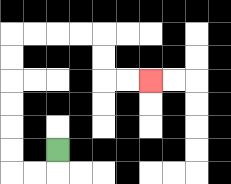{'start': '[2, 6]', 'end': '[6, 3]', 'path_directions': 'D,L,L,U,U,U,U,U,U,R,R,R,R,D,D,R,R', 'path_coordinates': '[[2, 6], [2, 7], [1, 7], [0, 7], [0, 6], [0, 5], [0, 4], [0, 3], [0, 2], [0, 1], [1, 1], [2, 1], [3, 1], [4, 1], [4, 2], [4, 3], [5, 3], [6, 3]]'}